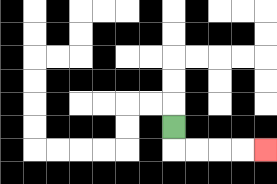{'start': '[7, 5]', 'end': '[11, 6]', 'path_directions': 'D,R,R,R,R', 'path_coordinates': '[[7, 5], [7, 6], [8, 6], [9, 6], [10, 6], [11, 6]]'}